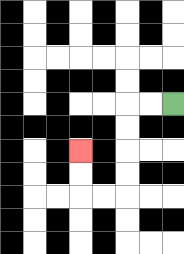{'start': '[7, 4]', 'end': '[3, 6]', 'path_directions': 'L,L,D,D,D,D,L,L,U,U', 'path_coordinates': '[[7, 4], [6, 4], [5, 4], [5, 5], [5, 6], [5, 7], [5, 8], [4, 8], [3, 8], [3, 7], [3, 6]]'}